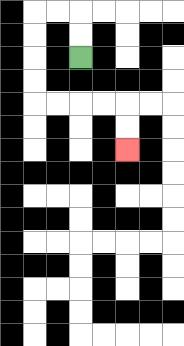{'start': '[3, 2]', 'end': '[5, 6]', 'path_directions': 'U,U,L,L,D,D,D,D,R,R,R,R,D,D', 'path_coordinates': '[[3, 2], [3, 1], [3, 0], [2, 0], [1, 0], [1, 1], [1, 2], [1, 3], [1, 4], [2, 4], [3, 4], [4, 4], [5, 4], [5, 5], [5, 6]]'}